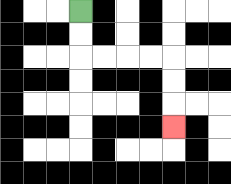{'start': '[3, 0]', 'end': '[7, 5]', 'path_directions': 'D,D,R,R,R,R,D,D,D', 'path_coordinates': '[[3, 0], [3, 1], [3, 2], [4, 2], [5, 2], [6, 2], [7, 2], [7, 3], [7, 4], [7, 5]]'}